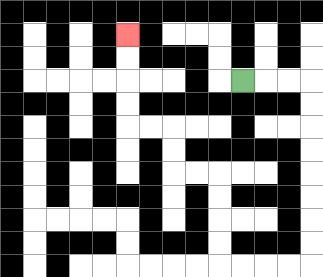{'start': '[10, 3]', 'end': '[5, 1]', 'path_directions': 'R,R,R,D,D,D,D,D,D,D,D,L,L,L,L,U,U,U,U,L,L,U,U,L,L,U,U,U,U', 'path_coordinates': '[[10, 3], [11, 3], [12, 3], [13, 3], [13, 4], [13, 5], [13, 6], [13, 7], [13, 8], [13, 9], [13, 10], [13, 11], [12, 11], [11, 11], [10, 11], [9, 11], [9, 10], [9, 9], [9, 8], [9, 7], [8, 7], [7, 7], [7, 6], [7, 5], [6, 5], [5, 5], [5, 4], [5, 3], [5, 2], [5, 1]]'}